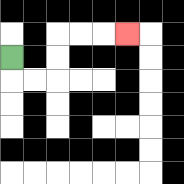{'start': '[0, 2]', 'end': '[5, 1]', 'path_directions': 'D,R,R,U,U,R,R,R', 'path_coordinates': '[[0, 2], [0, 3], [1, 3], [2, 3], [2, 2], [2, 1], [3, 1], [4, 1], [5, 1]]'}